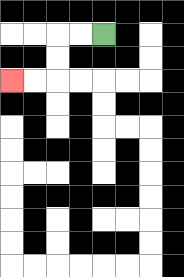{'start': '[4, 1]', 'end': '[0, 3]', 'path_directions': 'L,L,D,D,L,L', 'path_coordinates': '[[4, 1], [3, 1], [2, 1], [2, 2], [2, 3], [1, 3], [0, 3]]'}